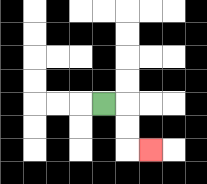{'start': '[4, 4]', 'end': '[6, 6]', 'path_directions': 'R,D,D,R', 'path_coordinates': '[[4, 4], [5, 4], [5, 5], [5, 6], [6, 6]]'}